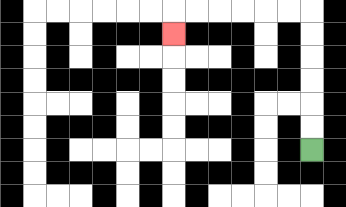{'start': '[13, 6]', 'end': '[7, 1]', 'path_directions': 'U,U,U,U,U,U,L,L,L,L,L,L,D', 'path_coordinates': '[[13, 6], [13, 5], [13, 4], [13, 3], [13, 2], [13, 1], [13, 0], [12, 0], [11, 0], [10, 0], [9, 0], [8, 0], [7, 0], [7, 1]]'}